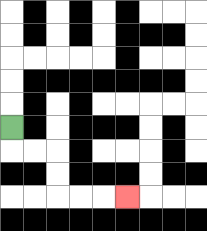{'start': '[0, 5]', 'end': '[5, 8]', 'path_directions': 'D,R,R,D,D,R,R,R', 'path_coordinates': '[[0, 5], [0, 6], [1, 6], [2, 6], [2, 7], [2, 8], [3, 8], [4, 8], [5, 8]]'}